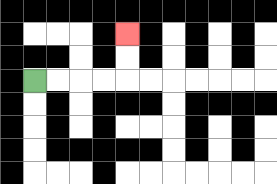{'start': '[1, 3]', 'end': '[5, 1]', 'path_directions': 'R,R,R,R,U,U', 'path_coordinates': '[[1, 3], [2, 3], [3, 3], [4, 3], [5, 3], [5, 2], [5, 1]]'}